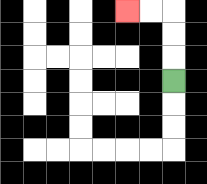{'start': '[7, 3]', 'end': '[5, 0]', 'path_directions': 'U,U,U,L,L', 'path_coordinates': '[[7, 3], [7, 2], [7, 1], [7, 0], [6, 0], [5, 0]]'}